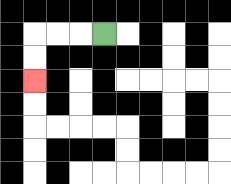{'start': '[4, 1]', 'end': '[1, 3]', 'path_directions': 'L,L,L,D,D', 'path_coordinates': '[[4, 1], [3, 1], [2, 1], [1, 1], [1, 2], [1, 3]]'}